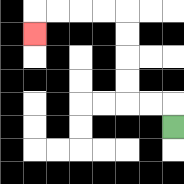{'start': '[7, 5]', 'end': '[1, 1]', 'path_directions': 'U,L,L,U,U,U,U,L,L,L,L,D', 'path_coordinates': '[[7, 5], [7, 4], [6, 4], [5, 4], [5, 3], [5, 2], [5, 1], [5, 0], [4, 0], [3, 0], [2, 0], [1, 0], [1, 1]]'}